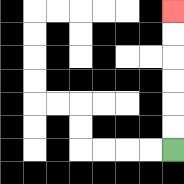{'start': '[7, 6]', 'end': '[7, 0]', 'path_directions': 'U,U,U,U,U,U', 'path_coordinates': '[[7, 6], [7, 5], [7, 4], [7, 3], [7, 2], [7, 1], [7, 0]]'}